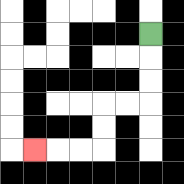{'start': '[6, 1]', 'end': '[1, 6]', 'path_directions': 'D,D,D,L,L,D,D,L,L,L', 'path_coordinates': '[[6, 1], [6, 2], [6, 3], [6, 4], [5, 4], [4, 4], [4, 5], [4, 6], [3, 6], [2, 6], [1, 6]]'}